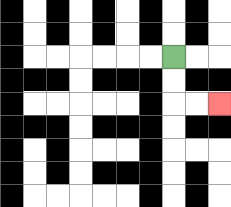{'start': '[7, 2]', 'end': '[9, 4]', 'path_directions': 'D,D,R,R', 'path_coordinates': '[[7, 2], [7, 3], [7, 4], [8, 4], [9, 4]]'}